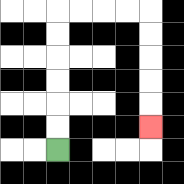{'start': '[2, 6]', 'end': '[6, 5]', 'path_directions': 'U,U,U,U,U,U,R,R,R,R,D,D,D,D,D', 'path_coordinates': '[[2, 6], [2, 5], [2, 4], [2, 3], [2, 2], [2, 1], [2, 0], [3, 0], [4, 0], [5, 0], [6, 0], [6, 1], [6, 2], [6, 3], [6, 4], [6, 5]]'}